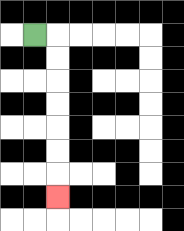{'start': '[1, 1]', 'end': '[2, 8]', 'path_directions': 'R,D,D,D,D,D,D,D', 'path_coordinates': '[[1, 1], [2, 1], [2, 2], [2, 3], [2, 4], [2, 5], [2, 6], [2, 7], [2, 8]]'}